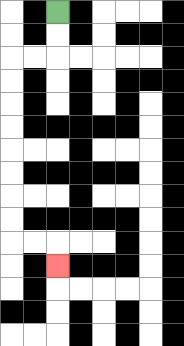{'start': '[2, 0]', 'end': '[2, 11]', 'path_directions': 'D,D,L,L,D,D,D,D,D,D,D,D,R,R,D', 'path_coordinates': '[[2, 0], [2, 1], [2, 2], [1, 2], [0, 2], [0, 3], [0, 4], [0, 5], [0, 6], [0, 7], [0, 8], [0, 9], [0, 10], [1, 10], [2, 10], [2, 11]]'}